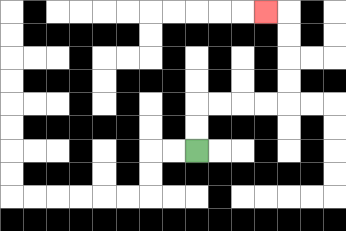{'start': '[8, 6]', 'end': '[11, 0]', 'path_directions': 'U,U,R,R,R,R,U,U,U,U,L', 'path_coordinates': '[[8, 6], [8, 5], [8, 4], [9, 4], [10, 4], [11, 4], [12, 4], [12, 3], [12, 2], [12, 1], [12, 0], [11, 0]]'}